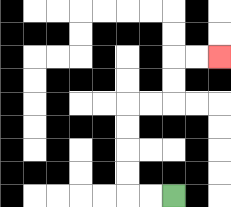{'start': '[7, 8]', 'end': '[9, 2]', 'path_directions': 'L,L,U,U,U,U,R,R,U,U,R,R', 'path_coordinates': '[[7, 8], [6, 8], [5, 8], [5, 7], [5, 6], [5, 5], [5, 4], [6, 4], [7, 4], [7, 3], [7, 2], [8, 2], [9, 2]]'}